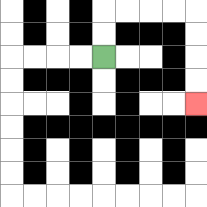{'start': '[4, 2]', 'end': '[8, 4]', 'path_directions': 'U,U,R,R,R,R,D,D,D,D', 'path_coordinates': '[[4, 2], [4, 1], [4, 0], [5, 0], [6, 0], [7, 0], [8, 0], [8, 1], [8, 2], [8, 3], [8, 4]]'}